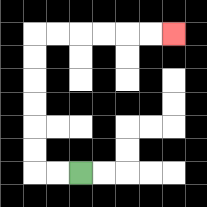{'start': '[3, 7]', 'end': '[7, 1]', 'path_directions': 'L,L,U,U,U,U,U,U,R,R,R,R,R,R', 'path_coordinates': '[[3, 7], [2, 7], [1, 7], [1, 6], [1, 5], [1, 4], [1, 3], [1, 2], [1, 1], [2, 1], [3, 1], [4, 1], [5, 1], [6, 1], [7, 1]]'}